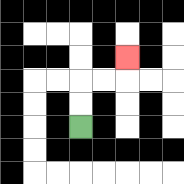{'start': '[3, 5]', 'end': '[5, 2]', 'path_directions': 'U,U,R,R,U', 'path_coordinates': '[[3, 5], [3, 4], [3, 3], [4, 3], [5, 3], [5, 2]]'}